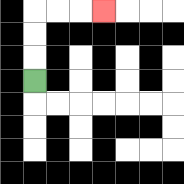{'start': '[1, 3]', 'end': '[4, 0]', 'path_directions': 'U,U,U,R,R,R', 'path_coordinates': '[[1, 3], [1, 2], [1, 1], [1, 0], [2, 0], [3, 0], [4, 0]]'}